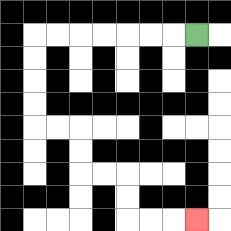{'start': '[8, 1]', 'end': '[8, 9]', 'path_directions': 'L,L,L,L,L,L,L,D,D,D,D,R,R,D,D,R,R,D,D,R,R,R', 'path_coordinates': '[[8, 1], [7, 1], [6, 1], [5, 1], [4, 1], [3, 1], [2, 1], [1, 1], [1, 2], [1, 3], [1, 4], [1, 5], [2, 5], [3, 5], [3, 6], [3, 7], [4, 7], [5, 7], [5, 8], [5, 9], [6, 9], [7, 9], [8, 9]]'}